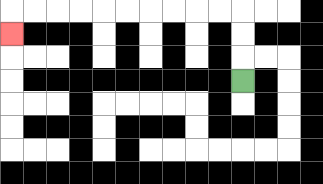{'start': '[10, 3]', 'end': '[0, 1]', 'path_directions': 'U,U,U,L,L,L,L,L,L,L,L,L,L,D', 'path_coordinates': '[[10, 3], [10, 2], [10, 1], [10, 0], [9, 0], [8, 0], [7, 0], [6, 0], [5, 0], [4, 0], [3, 0], [2, 0], [1, 0], [0, 0], [0, 1]]'}